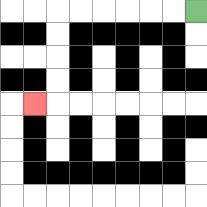{'start': '[8, 0]', 'end': '[1, 4]', 'path_directions': 'L,L,L,L,L,L,D,D,D,D,L', 'path_coordinates': '[[8, 0], [7, 0], [6, 0], [5, 0], [4, 0], [3, 0], [2, 0], [2, 1], [2, 2], [2, 3], [2, 4], [1, 4]]'}